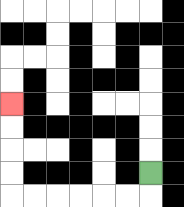{'start': '[6, 7]', 'end': '[0, 4]', 'path_directions': 'D,L,L,L,L,L,L,U,U,U,U', 'path_coordinates': '[[6, 7], [6, 8], [5, 8], [4, 8], [3, 8], [2, 8], [1, 8], [0, 8], [0, 7], [0, 6], [0, 5], [0, 4]]'}